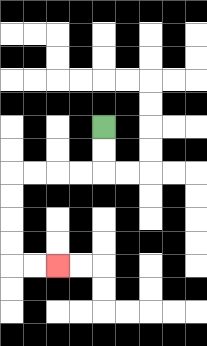{'start': '[4, 5]', 'end': '[2, 11]', 'path_directions': 'D,D,L,L,L,L,D,D,D,D,R,R', 'path_coordinates': '[[4, 5], [4, 6], [4, 7], [3, 7], [2, 7], [1, 7], [0, 7], [0, 8], [0, 9], [0, 10], [0, 11], [1, 11], [2, 11]]'}